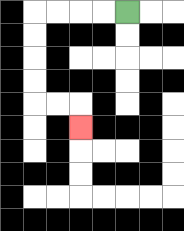{'start': '[5, 0]', 'end': '[3, 5]', 'path_directions': 'L,L,L,L,D,D,D,D,R,R,D', 'path_coordinates': '[[5, 0], [4, 0], [3, 0], [2, 0], [1, 0], [1, 1], [1, 2], [1, 3], [1, 4], [2, 4], [3, 4], [3, 5]]'}